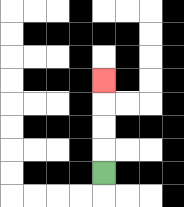{'start': '[4, 7]', 'end': '[4, 3]', 'path_directions': 'U,U,U,U', 'path_coordinates': '[[4, 7], [4, 6], [4, 5], [4, 4], [4, 3]]'}